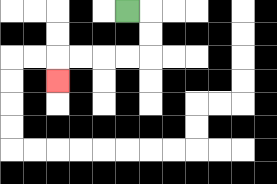{'start': '[5, 0]', 'end': '[2, 3]', 'path_directions': 'R,D,D,L,L,L,L,D', 'path_coordinates': '[[5, 0], [6, 0], [6, 1], [6, 2], [5, 2], [4, 2], [3, 2], [2, 2], [2, 3]]'}